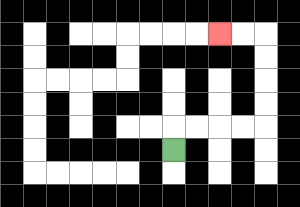{'start': '[7, 6]', 'end': '[9, 1]', 'path_directions': 'U,R,R,R,R,U,U,U,U,L,L', 'path_coordinates': '[[7, 6], [7, 5], [8, 5], [9, 5], [10, 5], [11, 5], [11, 4], [11, 3], [11, 2], [11, 1], [10, 1], [9, 1]]'}